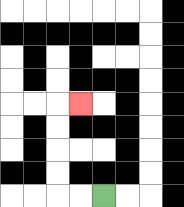{'start': '[4, 8]', 'end': '[3, 4]', 'path_directions': 'L,L,U,U,U,U,R', 'path_coordinates': '[[4, 8], [3, 8], [2, 8], [2, 7], [2, 6], [2, 5], [2, 4], [3, 4]]'}